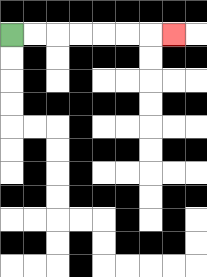{'start': '[0, 1]', 'end': '[7, 1]', 'path_directions': 'R,R,R,R,R,R,R', 'path_coordinates': '[[0, 1], [1, 1], [2, 1], [3, 1], [4, 1], [5, 1], [6, 1], [7, 1]]'}